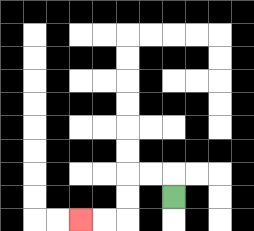{'start': '[7, 8]', 'end': '[3, 9]', 'path_directions': 'U,L,L,D,D,L,L', 'path_coordinates': '[[7, 8], [7, 7], [6, 7], [5, 7], [5, 8], [5, 9], [4, 9], [3, 9]]'}